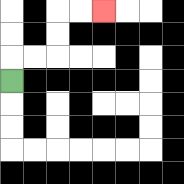{'start': '[0, 3]', 'end': '[4, 0]', 'path_directions': 'U,R,R,U,U,R,R', 'path_coordinates': '[[0, 3], [0, 2], [1, 2], [2, 2], [2, 1], [2, 0], [3, 0], [4, 0]]'}